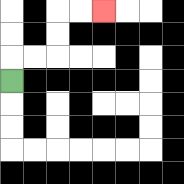{'start': '[0, 3]', 'end': '[4, 0]', 'path_directions': 'U,R,R,U,U,R,R', 'path_coordinates': '[[0, 3], [0, 2], [1, 2], [2, 2], [2, 1], [2, 0], [3, 0], [4, 0]]'}